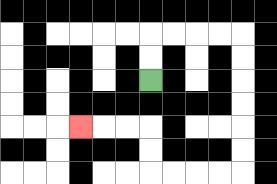{'start': '[6, 3]', 'end': '[3, 5]', 'path_directions': 'U,U,R,R,R,R,D,D,D,D,D,D,L,L,L,L,U,U,L,L,L', 'path_coordinates': '[[6, 3], [6, 2], [6, 1], [7, 1], [8, 1], [9, 1], [10, 1], [10, 2], [10, 3], [10, 4], [10, 5], [10, 6], [10, 7], [9, 7], [8, 7], [7, 7], [6, 7], [6, 6], [6, 5], [5, 5], [4, 5], [3, 5]]'}